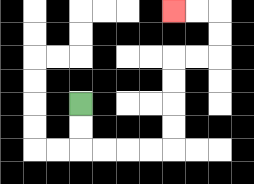{'start': '[3, 4]', 'end': '[7, 0]', 'path_directions': 'D,D,R,R,R,R,U,U,U,U,R,R,U,U,L,L', 'path_coordinates': '[[3, 4], [3, 5], [3, 6], [4, 6], [5, 6], [6, 6], [7, 6], [7, 5], [7, 4], [7, 3], [7, 2], [8, 2], [9, 2], [9, 1], [9, 0], [8, 0], [7, 0]]'}